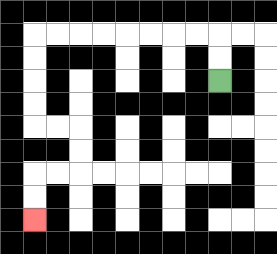{'start': '[9, 3]', 'end': '[1, 9]', 'path_directions': 'U,U,L,L,L,L,L,L,L,L,D,D,D,D,R,R,D,D,L,L,D,D', 'path_coordinates': '[[9, 3], [9, 2], [9, 1], [8, 1], [7, 1], [6, 1], [5, 1], [4, 1], [3, 1], [2, 1], [1, 1], [1, 2], [1, 3], [1, 4], [1, 5], [2, 5], [3, 5], [3, 6], [3, 7], [2, 7], [1, 7], [1, 8], [1, 9]]'}